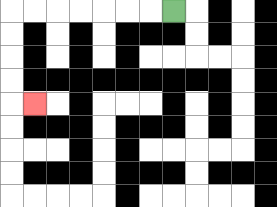{'start': '[7, 0]', 'end': '[1, 4]', 'path_directions': 'L,L,L,L,L,L,L,D,D,D,D,R', 'path_coordinates': '[[7, 0], [6, 0], [5, 0], [4, 0], [3, 0], [2, 0], [1, 0], [0, 0], [0, 1], [0, 2], [0, 3], [0, 4], [1, 4]]'}